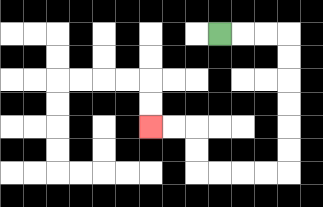{'start': '[9, 1]', 'end': '[6, 5]', 'path_directions': 'R,R,R,D,D,D,D,D,D,L,L,L,L,U,U,L,L', 'path_coordinates': '[[9, 1], [10, 1], [11, 1], [12, 1], [12, 2], [12, 3], [12, 4], [12, 5], [12, 6], [12, 7], [11, 7], [10, 7], [9, 7], [8, 7], [8, 6], [8, 5], [7, 5], [6, 5]]'}